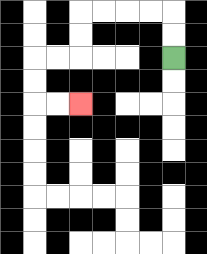{'start': '[7, 2]', 'end': '[3, 4]', 'path_directions': 'U,U,L,L,L,L,D,D,L,L,D,D,R,R', 'path_coordinates': '[[7, 2], [7, 1], [7, 0], [6, 0], [5, 0], [4, 0], [3, 0], [3, 1], [3, 2], [2, 2], [1, 2], [1, 3], [1, 4], [2, 4], [3, 4]]'}